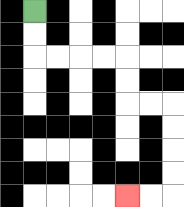{'start': '[1, 0]', 'end': '[5, 8]', 'path_directions': 'D,D,R,R,R,R,D,D,R,R,D,D,D,D,L,L', 'path_coordinates': '[[1, 0], [1, 1], [1, 2], [2, 2], [3, 2], [4, 2], [5, 2], [5, 3], [5, 4], [6, 4], [7, 4], [7, 5], [7, 6], [7, 7], [7, 8], [6, 8], [5, 8]]'}